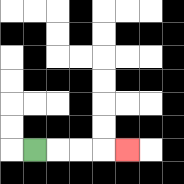{'start': '[1, 6]', 'end': '[5, 6]', 'path_directions': 'R,R,R,R', 'path_coordinates': '[[1, 6], [2, 6], [3, 6], [4, 6], [5, 6]]'}